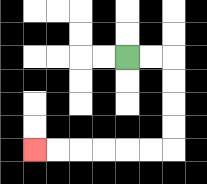{'start': '[5, 2]', 'end': '[1, 6]', 'path_directions': 'R,R,D,D,D,D,L,L,L,L,L,L', 'path_coordinates': '[[5, 2], [6, 2], [7, 2], [7, 3], [7, 4], [7, 5], [7, 6], [6, 6], [5, 6], [4, 6], [3, 6], [2, 6], [1, 6]]'}